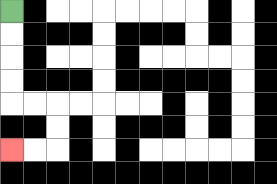{'start': '[0, 0]', 'end': '[0, 6]', 'path_directions': 'D,D,D,D,R,R,D,D,L,L', 'path_coordinates': '[[0, 0], [0, 1], [0, 2], [0, 3], [0, 4], [1, 4], [2, 4], [2, 5], [2, 6], [1, 6], [0, 6]]'}